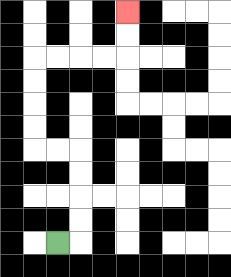{'start': '[2, 10]', 'end': '[5, 0]', 'path_directions': 'R,U,U,U,U,L,L,U,U,U,U,R,R,R,R,U,U', 'path_coordinates': '[[2, 10], [3, 10], [3, 9], [3, 8], [3, 7], [3, 6], [2, 6], [1, 6], [1, 5], [1, 4], [1, 3], [1, 2], [2, 2], [3, 2], [4, 2], [5, 2], [5, 1], [5, 0]]'}